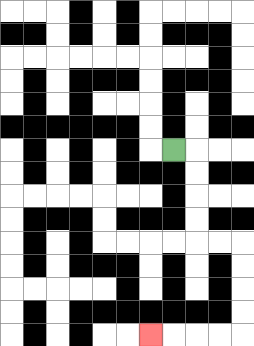{'start': '[7, 6]', 'end': '[6, 14]', 'path_directions': 'R,D,D,D,D,R,R,D,D,D,D,L,L,L,L', 'path_coordinates': '[[7, 6], [8, 6], [8, 7], [8, 8], [8, 9], [8, 10], [9, 10], [10, 10], [10, 11], [10, 12], [10, 13], [10, 14], [9, 14], [8, 14], [7, 14], [6, 14]]'}